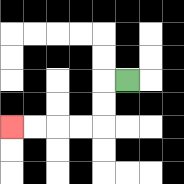{'start': '[5, 3]', 'end': '[0, 5]', 'path_directions': 'L,D,D,L,L,L,L', 'path_coordinates': '[[5, 3], [4, 3], [4, 4], [4, 5], [3, 5], [2, 5], [1, 5], [0, 5]]'}